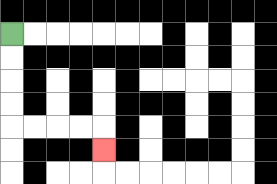{'start': '[0, 1]', 'end': '[4, 6]', 'path_directions': 'D,D,D,D,R,R,R,R,D', 'path_coordinates': '[[0, 1], [0, 2], [0, 3], [0, 4], [0, 5], [1, 5], [2, 5], [3, 5], [4, 5], [4, 6]]'}